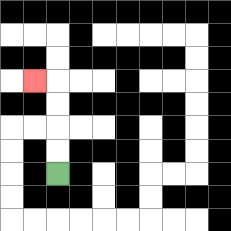{'start': '[2, 7]', 'end': '[1, 3]', 'path_directions': 'U,U,U,U,L', 'path_coordinates': '[[2, 7], [2, 6], [2, 5], [2, 4], [2, 3], [1, 3]]'}